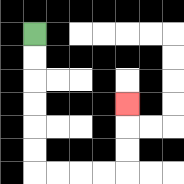{'start': '[1, 1]', 'end': '[5, 4]', 'path_directions': 'D,D,D,D,D,D,R,R,R,R,U,U,U', 'path_coordinates': '[[1, 1], [1, 2], [1, 3], [1, 4], [1, 5], [1, 6], [1, 7], [2, 7], [3, 7], [4, 7], [5, 7], [5, 6], [5, 5], [5, 4]]'}